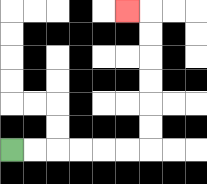{'start': '[0, 6]', 'end': '[5, 0]', 'path_directions': 'R,R,R,R,R,R,U,U,U,U,U,U,L', 'path_coordinates': '[[0, 6], [1, 6], [2, 6], [3, 6], [4, 6], [5, 6], [6, 6], [6, 5], [6, 4], [6, 3], [6, 2], [6, 1], [6, 0], [5, 0]]'}